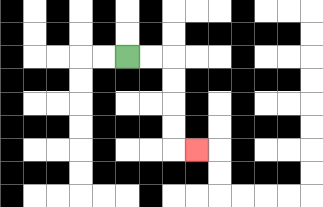{'start': '[5, 2]', 'end': '[8, 6]', 'path_directions': 'R,R,D,D,D,D,R', 'path_coordinates': '[[5, 2], [6, 2], [7, 2], [7, 3], [7, 4], [7, 5], [7, 6], [8, 6]]'}